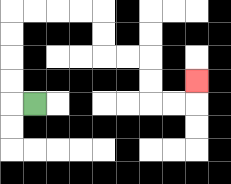{'start': '[1, 4]', 'end': '[8, 3]', 'path_directions': 'L,U,U,U,U,R,R,R,R,D,D,R,R,D,D,R,R,U', 'path_coordinates': '[[1, 4], [0, 4], [0, 3], [0, 2], [0, 1], [0, 0], [1, 0], [2, 0], [3, 0], [4, 0], [4, 1], [4, 2], [5, 2], [6, 2], [6, 3], [6, 4], [7, 4], [8, 4], [8, 3]]'}